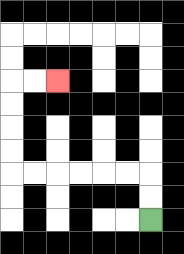{'start': '[6, 9]', 'end': '[2, 3]', 'path_directions': 'U,U,L,L,L,L,L,L,U,U,U,U,R,R', 'path_coordinates': '[[6, 9], [6, 8], [6, 7], [5, 7], [4, 7], [3, 7], [2, 7], [1, 7], [0, 7], [0, 6], [0, 5], [0, 4], [0, 3], [1, 3], [2, 3]]'}